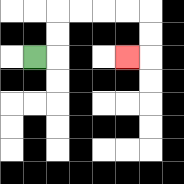{'start': '[1, 2]', 'end': '[5, 2]', 'path_directions': 'R,U,U,R,R,R,R,D,D,L', 'path_coordinates': '[[1, 2], [2, 2], [2, 1], [2, 0], [3, 0], [4, 0], [5, 0], [6, 0], [6, 1], [6, 2], [5, 2]]'}